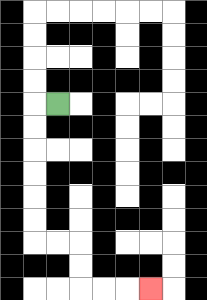{'start': '[2, 4]', 'end': '[6, 12]', 'path_directions': 'L,D,D,D,D,D,D,R,R,D,D,R,R,R', 'path_coordinates': '[[2, 4], [1, 4], [1, 5], [1, 6], [1, 7], [1, 8], [1, 9], [1, 10], [2, 10], [3, 10], [3, 11], [3, 12], [4, 12], [5, 12], [6, 12]]'}